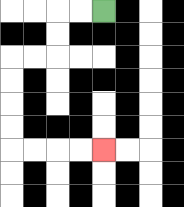{'start': '[4, 0]', 'end': '[4, 6]', 'path_directions': 'L,L,D,D,L,L,D,D,D,D,R,R,R,R', 'path_coordinates': '[[4, 0], [3, 0], [2, 0], [2, 1], [2, 2], [1, 2], [0, 2], [0, 3], [0, 4], [0, 5], [0, 6], [1, 6], [2, 6], [3, 6], [4, 6]]'}